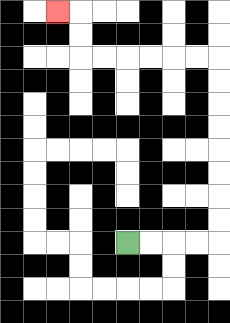{'start': '[5, 10]', 'end': '[2, 0]', 'path_directions': 'R,R,R,R,U,U,U,U,U,U,U,U,L,L,L,L,L,L,U,U,L', 'path_coordinates': '[[5, 10], [6, 10], [7, 10], [8, 10], [9, 10], [9, 9], [9, 8], [9, 7], [9, 6], [9, 5], [9, 4], [9, 3], [9, 2], [8, 2], [7, 2], [6, 2], [5, 2], [4, 2], [3, 2], [3, 1], [3, 0], [2, 0]]'}